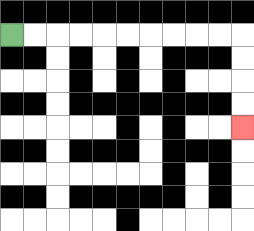{'start': '[0, 1]', 'end': '[10, 5]', 'path_directions': 'R,R,R,R,R,R,R,R,R,R,D,D,D,D', 'path_coordinates': '[[0, 1], [1, 1], [2, 1], [3, 1], [4, 1], [5, 1], [6, 1], [7, 1], [8, 1], [9, 1], [10, 1], [10, 2], [10, 3], [10, 4], [10, 5]]'}